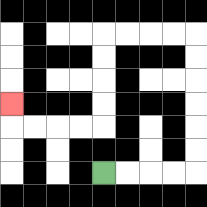{'start': '[4, 7]', 'end': '[0, 4]', 'path_directions': 'R,R,R,R,U,U,U,U,U,U,L,L,L,L,D,D,D,D,L,L,L,L,U', 'path_coordinates': '[[4, 7], [5, 7], [6, 7], [7, 7], [8, 7], [8, 6], [8, 5], [8, 4], [8, 3], [8, 2], [8, 1], [7, 1], [6, 1], [5, 1], [4, 1], [4, 2], [4, 3], [4, 4], [4, 5], [3, 5], [2, 5], [1, 5], [0, 5], [0, 4]]'}